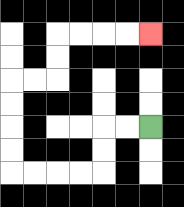{'start': '[6, 5]', 'end': '[6, 1]', 'path_directions': 'L,L,D,D,L,L,L,L,U,U,U,U,R,R,U,U,R,R,R,R', 'path_coordinates': '[[6, 5], [5, 5], [4, 5], [4, 6], [4, 7], [3, 7], [2, 7], [1, 7], [0, 7], [0, 6], [0, 5], [0, 4], [0, 3], [1, 3], [2, 3], [2, 2], [2, 1], [3, 1], [4, 1], [5, 1], [6, 1]]'}